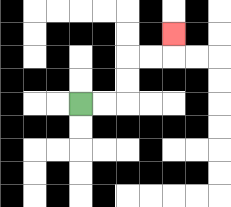{'start': '[3, 4]', 'end': '[7, 1]', 'path_directions': 'R,R,U,U,R,R,U', 'path_coordinates': '[[3, 4], [4, 4], [5, 4], [5, 3], [5, 2], [6, 2], [7, 2], [7, 1]]'}